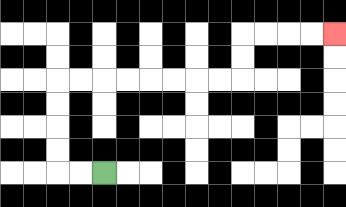{'start': '[4, 7]', 'end': '[14, 1]', 'path_directions': 'L,L,U,U,U,U,R,R,R,R,R,R,R,R,U,U,R,R,R,R', 'path_coordinates': '[[4, 7], [3, 7], [2, 7], [2, 6], [2, 5], [2, 4], [2, 3], [3, 3], [4, 3], [5, 3], [6, 3], [7, 3], [8, 3], [9, 3], [10, 3], [10, 2], [10, 1], [11, 1], [12, 1], [13, 1], [14, 1]]'}